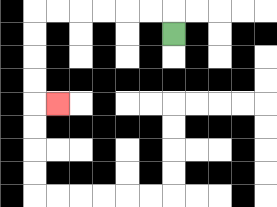{'start': '[7, 1]', 'end': '[2, 4]', 'path_directions': 'U,L,L,L,L,L,L,D,D,D,D,R', 'path_coordinates': '[[7, 1], [7, 0], [6, 0], [5, 0], [4, 0], [3, 0], [2, 0], [1, 0], [1, 1], [1, 2], [1, 3], [1, 4], [2, 4]]'}